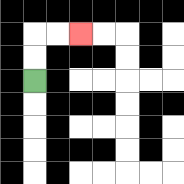{'start': '[1, 3]', 'end': '[3, 1]', 'path_directions': 'U,U,R,R', 'path_coordinates': '[[1, 3], [1, 2], [1, 1], [2, 1], [3, 1]]'}